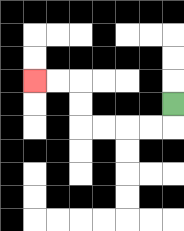{'start': '[7, 4]', 'end': '[1, 3]', 'path_directions': 'D,L,L,L,L,U,U,L,L', 'path_coordinates': '[[7, 4], [7, 5], [6, 5], [5, 5], [4, 5], [3, 5], [3, 4], [3, 3], [2, 3], [1, 3]]'}